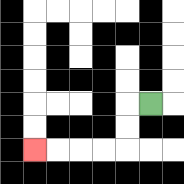{'start': '[6, 4]', 'end': '[1, 6]', 'path_directions': 'L,D,D,L,L,L,L', 'path_coordinates': '[[6, 4], [5, 4], [5, 5], [5, 6], [4, 6], [3, 6], [2, 6], [1, 6]]'}